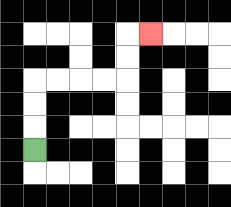{'start': '[1, 6]', 'end': '[6, 1]', 'path_directions': 'U,U,U,R,R,R,R,U,U,R', 'path_coordinates': '[[1, 6], [1, 5], [1, 4], [1, 3], [2, 3], [3, 3], [4, 3], [5, 3], [5, 2], [5, 1], [6, 1]]'}